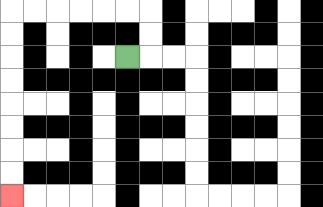{'start': '[5, 2]', 'end': '[0, 8]', 'path_directions': 'R,U,U,L,L,L,L,L,L,D,D,D,D,D,D,D,D', 'path_coordinates': '[[5, 2], [6, 2], [6, 1], [6, 0], [5, 0], [4, 0], [3, 0], [2, 0], [1, 0], [0, 0], [0, 1], [0, 2], [0, 3], [0, 4], [0, 5], [0, 6], [0, 7], [0, 8]]'}